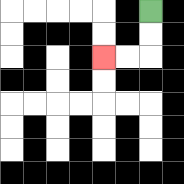{'start': '[6, 0]', 'end': '[4, 2]', 'path_directions': 'D,D,L,L', 'path_coordinates': '[[6, 0], [6, 1], [6, 2], [5, 2], [4, 2]]'}